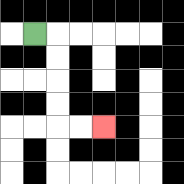{'start': '[1, 1]', 'end': '[4, 5]', 'path_directions': 'R,D,D,D,D,R,R', 'path_coordinates': '[[1, 1], [2, 1], [2, 2], [2, 3], [2, 4], [2, 5], [3, 5], [4, 5]]'}